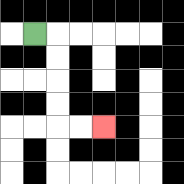{'start': '[1, 1]', 'end': '[4, 5]', 'path_directions': 'R,D,D,D,D,R,R', 'path_coordinates': '[[1, 1], [2, 1], [2, 2], [2, 3], [2, 4], [2, 5], [3, 5], [4, 5]]'}